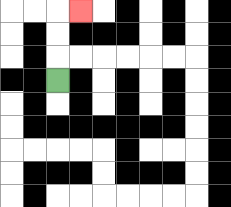{'start': '[2, 3]', 'end': '[3, 0]', 'path_directions': 'U,U,U,R', 'path_coordinates': '[[2, 3], [2, 2], [2, 1], [2, 0], [3, 0]]'}